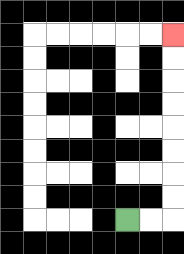{'start': '[5, 9]', 'end': '[7, 1]', 'path_directions': 'R,R,U,U,U,U,U,U,U,U', 'path_coordinates': '[[5, 9], [6, 9], [7, 9], [7, 8], [7, 7], [7, 6], [7, 5], [7, 4], [7, 3], [7, 2], [7, 1]]'}